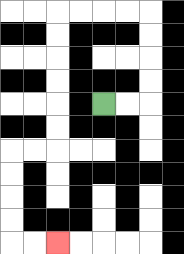{'start': '[4, 4]', 'end': '[2, 10]', 'path_directions': 'R,R,U,U,U,U,L,L,L,L,D,D,D,D,D,D,L,L,D,D,D,D,R,R', 'path_coordinates': '[[4, 4], [5, 4], [6, 4], [6, 3], [6, 2], [6, 1], [6, 0], [5, 0], [4, 0], [3, 0], [2, 0], [2, 1], [2, 2], [2, 3], [2, 4], [2, 5], [2, 6], [1, 6], [0, 6], [0, 7], [0, 8], [0, 9], [0, 10], [1, 10], [2, 10]]'}